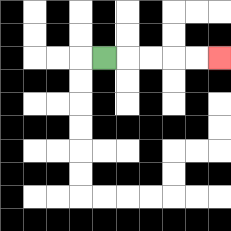{'start': '[4, 2]', 'end': '[9, 2]', 'path_directions': 'R,R,R,R,R', 'path_coordinates': '[[4, 2], [5, 2], [6, 2], [7, 2], [8, 2], [9, 2]]'}